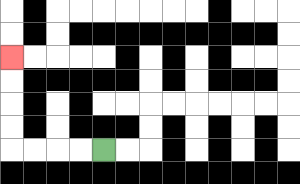{'start': '[4, 6]', 'end': '[0, 2]', 'path_directions': 'L,L,L,L,U,U,U,U', 'path_coordinates': '[[4, 6], [3, 6], [2, 6], [1, 6], [0, 6], [0, 5], [0, 4], [0, 3], [0, 2]]'}